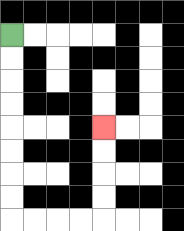{'start': '[0, 1]', 'end': '[4, 5]', 'path_directions': 'D,D,D,D,D,D,D,D,R,R,R,R,U,U,U,U', 'path_coordinates': '[[0, 1], [0, 2], [0, 3], [0, 4], [0, 5], [0, 6], [0, 7], [0, 8], [0, 9], [1, 9], [2, 9], [3, 9], [4, 9], [4, 8], [4, 7], [4, 6], [4, 5]]'}